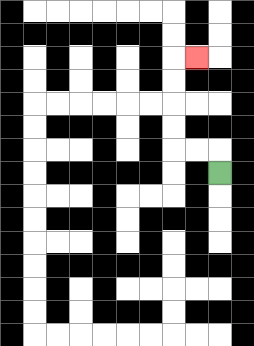{'start': '[9, 7]', 'end': '[8, 2]', 'path_directions': 'U,L,L,U,U,U,U,R', 'path_coordinates': '[[9, 7], [9, 6], [8, 6], [7, 6], [7, 5], [7, 4], [7, 3], [7, 2], [8, 2]]'}